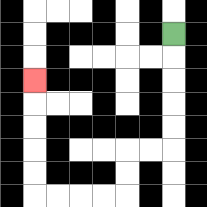{'start': '[7, 1]', 'end': '[1, 3]', 'path_directions': 'D,D,D,D,D,L,L,D,D,L,L,L,L,U,U,U,U,U', 'path_coordinates': '[[7, 1], [7, 2], [7, 3], [7, 4], [7, 5], [7, 6], [6, 6], [5, 6], [5, 7], [5, 8], [4, 8], [3, 8], [2, 8], [1, 8], [1, 7], [1, 6], [1, 5], [1, 4], [1, 3]]'}